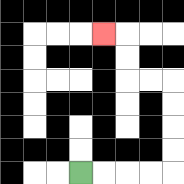{'start': '[3, 7]', 'end': '[4, 1]', 'path_directions': 'R,R,R,R,U,U,U,U,L,L,U,U,L', 'path_coordinates': '[[3, 7], [4, 7], [5, 7], [6, 7], [7, 7], [7, 6], [7, 5], [7, 4], [7, 3], [6, 3], [5, 3], [5, 2], [5, 1], [4, 1]]'}